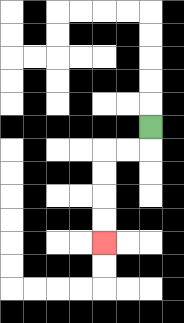{'start': '[6, 5]', 'end': '[4, 10]', 'path_directions': 'D,L,L,D,D,D,D', 'path_coordinates': '[[6, 5], [6, 6], [5, 6], [4, 6], [4, 7], [4, 8], [4, 9], [4, 10]]'}